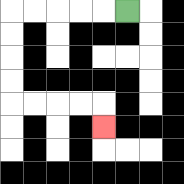{'start': '[5, 0]', 'end': '[4, 5]', 'path_directions': 'L,L,L,L,L,D,D,D,D,R,R,R,R,D', 'path_coordinates': '[[5, 0], [4, 0], [3, 0], [2, 0], [1, 0], [0, 0], [0, 1], [0, 2], [0, 3], [0, 4], [1, 4], [2, 4], [3, 4], [4, 4], [4, 5]]'}